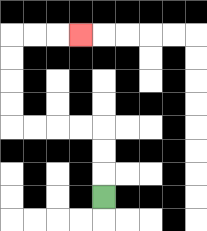{'start': '[4, 8]', 'end': '[3, 1]', 'path_directions': 'U,U,U,L,L,L,L,U,U,U,U,R,R,R', 'path_coordinates': '[[4, 8], [4, 7], [4, 6], [4, 5], [3, 5], [2, 5], [1, 5], [0, 5], [0, 4], [0, 3], [0, 2], [0, 1], [1, 1], [2, 1], [3, 1]]'}